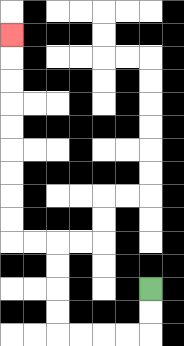{'start': '[6, 12]', 'end': '[0, 1]', 'path_directions': 'D,D,L,L,L,L,U,U,U,U,L,L,U,U,U,U,U,U,U,U,U', 'path_coordinates': '[[6, 12], [6, 13], [6, 14], [5, 14], [4, 14], [3, 14], [2, 14], [2, 13], [2, 12], [2, 11], [2, 10], [1, 10], [0, 10], [0, 9], [0, 8], [0, 7], [0, 6], [0, 5], [0, 4], [0, 3], [0, 2], [0, 1]]'}